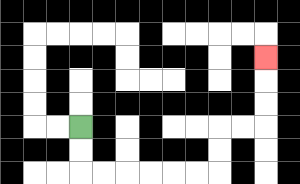{'start': '[3, 5]', 'end': '[11, 2]', 'path_directions': 'D,D,R,R,R,R,R,R,U,U,R,R,U,U,U', 'path_coordinates': '[[3, 5], [3, 6], [3, 7], [4, 7], [5, 7], [6, 7], [7, 7], [8, 7], [9, 7], [9, 6], [9, 5], [10, 5], [11, 5], [11, 4], [11, 3], [11, 2]]'}